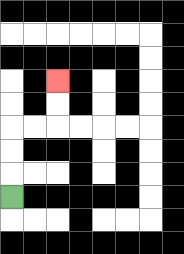{'start': '[0, 8]', 'end': '[2, 3]', 'path_directions': 'U,U,U,R,R,U,U', 'path_coordinates': '[[0, 8], [0, 7], [0, 6], [0, 5], [1, 5], [2, 5], [2, 4], [2, 3]]'}